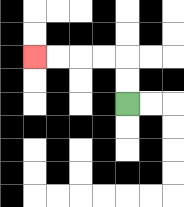{'start': '[5, 4]', 'end': '[1, 2]', 'path_directions': 'U,U,L,L,L,L', 'path_coordinates': '[[5, 4], [5, 3], [5, 2], [4, 2], [3, 2], [2, 2], [1, 2]]'}